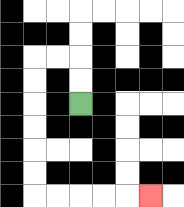{'start': '[3, 4]', 'end': '[6, 8]', 'path_directions': 'U,U,L,L,D,D,D,D,D,D,R,R,R,R,R', 'path_coordinates': '[[3, 4], [3, 3], [3, 2], [2, 2], [1, 2], [1, 3], [1, 4], [1, 5], [1, 6], [1, 7], [1, 8], [2, 8], [3, 8], [4, 8], [5, 8], [6, 8]]'}